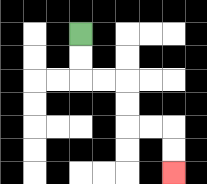{'start': '[3, 1]', 'end': '[7, 7]', 'path_directions': 'D,D,R,R,D,D,R,R,D,D', 'path_coordinates': '[[3, 1], [3, 2], [3, 3], [4, 3], [5, 3], [5, 4], [5, 5], [6, 5], [7, 5], [7, 6], [7, 7]]'}